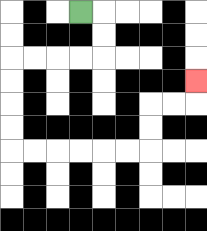{'start': '[3, 0]', 'end': '[8, 3]', 'path_directions': 'R,D,D,L,L,L,L,D,D,D,D,R,R,R,R,R,R,U,U,R,R,U', 'path_coordinates': '[[3, 0], [4, 0], [4, 1], [4, 2], [3, 2], [2, 2], [1, 2], [0, 2], [0, 3], [0, 4], [0, 5], [0, 6], [1, 6], [2, 6], [3, 6], [4, 6], [5, 6], [6, 6], [6, 5], [6, 4], [7, 4], [8, 4], [8, 3]]'}